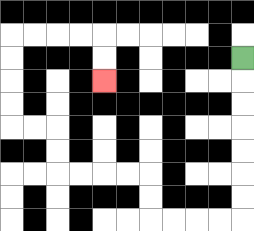{'start': '[10, 2]', 'end': '[4, 3]', 'path_directions': 'D,D,D,D,D,D,D,L,L,L,L,U,U,L,L,L,L,U,U,L,L,U,U,U,U,R,R,R,R,D,D', 'path_coordinates': '[[10, 2], [10, 3], [10, 4], [10, 5], [10, 6], [10, 7], [10, 8], [10, 9], [9, 9], [8, 9], [7, 9], [6, 9], [6, 8], [6, 7], [5, 7], [4, 7], [3, 7], [2, 7], [2, 6], [2, 5], [1, 5], [0, 5], [0, 4], [0, 3], [0, 2], [0, 1], [1, 1], [2, 1], [3, 1], [4, 1], [4, 2], [4, 3]]'}